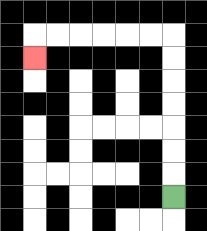{'start': '[7, 8]', 'end': '[1, 2]', 'path_directions': 'U,U,U,U,U,U,U,L,L,L,L,L,L,D', 'path_coordinates': '[[7, 8], [7, 7], [7, 6], [7, 5], [7, 4], [7, 3], [7, 2], [7, 1], [6, 1], [5, 1], [4, 1], [3, 1], [2, 1], [1, 1], [1, 2]]'}